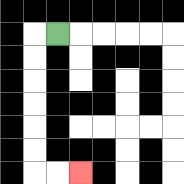{'start': '[2, 1]', 'end': '[3, 7]', 'path_directions': 'L,D,D,D,D,D,D,R,R', 'path_coordinates': '[[2, 1], [1, 1], [1, 2], [1, 3], [1, 4], [1, 5], [1, 6], [1, 7], [2, 7], [3, 7]]'}